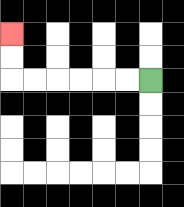{'start': '[6, 3]', 'end': '[0, 1]', 'path_directions': 'L,L,L,L,L,L,U,U', 'path_coordinates': '[[6, 3], [5, 3], [4, 3], [3, 3], [2, 3], [1, 3], [0, 3], [0, 2], [0, 1]]'}